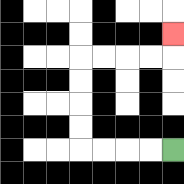{'start': '[7, 6]', 'end': '[7, 1]', 'path_directions': 'L,L,L,L,U,U,U,U,R,R,R,R,U', 'path_coordinates': '[[7, 6], [6, 6], [5, 6], [4, 6], [3, 6], [3, 5], [3, 4], [3, 3], [3, 2], [4, 2], [5, 2], [6, 2], [7, 2], [7, 1]]'}